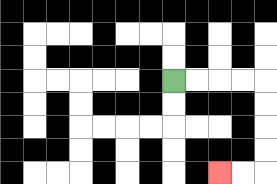{'start': '[7, 3]', 'end': '[9, 7]', 'path_directions': 'R,R,R,R,D,D,D,D,L,L', 'path_coordinates': '[[7, 3], [8, 3], [9, 3], [10, 3], [11, 3], [11, 4], [11, 5], [11, 6], [11, 7], [10, 7], [9, 7]]'}